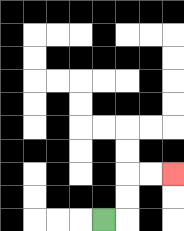{'start': '[4, 9]', 'end': '[7, 7]', 'path_directions': 'R,U,U,R,R', 'path_coordinates': '[[4, 9], [5, 9], [5, 8], [5, 7], [6, 7], [7, 7]]'}